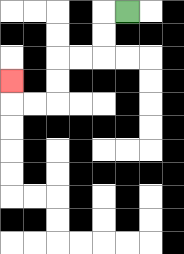{'start': '[5, 0]', 'end': '[0, 3]', 'path_directions': 'L,D,D,L,L,D,D,L,L,U', 'path_coordinates': '[[5, 0], [4, 0], [4, 1], [4, 2], [3, 2], [2, 2], [2, 3], [2, 4], [1, 4], [0, 4], [0, 3]]'}